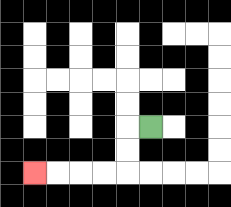{'start': '[6, 5]', 'end': '[1, 7]', 'path_directions': 'L,D,D,L,L,L,L', 'path_coordinates': '[[6, 5], [5, 5], [5, 6], [5, 7], [4, 7], [3, 7], [2, 7], [1, 7]]'}